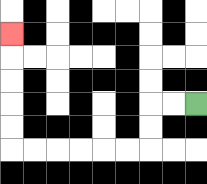{'start': '[8, 4]', 'end': '[0, 1]', 'path_directions': 'L,L,D,D,L,L,L,L,L,L,U,U,U,U,U', 'path_coordinates': '[[8, 4], [7, 4], [6, 4], [6, 5], [6, 6], [5, 6], [4, 6], [3, 6], [2, 6], [1, 6], [0, 6], [0, 5], [0, 4], [0, 3], [0, 2], [0, 1]]'}